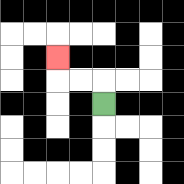{'start': '[4, 4]', 'end': '[2, 2]', 'path_directions': 'U,L,L,U', 'path_coordinates': '[[4, 4], [4, 3], [3, 3], [2, 3], [2, 2]]'}